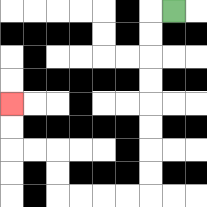{'start': '[7, 0]', 'end': '[0, 4]', 'path_directions': 'L,D,D,D,D,D,D,D,D,L,L,L,L,U,U,L,L,U,U', 'path_coordinates': '[[7, 0], [6, 0], [6, 1], [6, 2], [6, 3], [6, 4], [6, 5], [6, 6], [6, 7], [6, 8], [5, 8], [4, 8], [3, 8], [2, 8], [2, 7], [2, 6], [1, 6], [0, 6], [0, 5], [0, 4]]'}